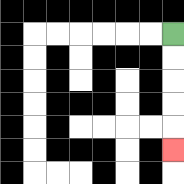{'start': '[7, 1]', 'end': '[7, 6]', 'path_directions': 'D,D,D,D,D', 'path_coordinates': '[[7, 1], [7, 2], [7, 3], [7, 4], [7, 5], [7, 6]]'}